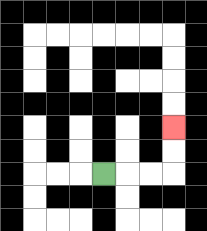{'start': '[4, 7]', 'end': '[7, 5]', 'path_directions': 'R,R,R,U,U', 'path_coordinates': '[[4, 7], [5, 7], [6, 7], [7, 7], [7, 6], [7, 5]]'}